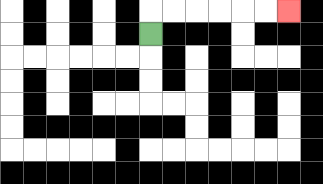{'start': '[6, 1]', 'end': '[12, 0]', 'path_directions': 'U,R,R,R,R,R,R', 'path_coordinates': '[[6, 1], [6, 0], [7, 0], [8, 0], [9, 0], [10, 0], [11, 0], [12, 0]]'}